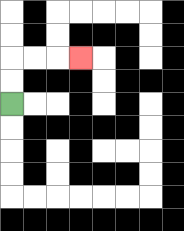{'start': '[0, 4]', 'end': '[3, 2]', 'path_directions': 'U,U,R,R,R', 'path_coordinates': '[[0, 4], [0, 3], [0, 2], [1, 2], [2, 2], [3, 2]]'}